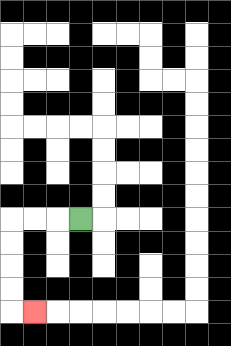{'start': '[3, 9]', 'end': '[1, 13]', 'path_directions': 'L,L,L,D,D,D,D,R', 'path_coordinates': '[[3, 9], [2, 9], [1, 9], [0, 9], [0, 10], [0, 11], [0, 12], [0, 13], [1, 13]]'}